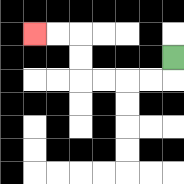{'start': '[7, 2]', 'end': '[1, 1]', 'path_directions': 'D,L,L,L,L,U,U,L,L', 'path_coordinates': '[[7, 2], [7, 3], [6, 3], [5, 3], [4, 3], [3, 3], [3, 2], [3, 1], [2, 1], [1, 1]]'}